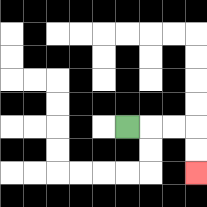{'start': '[5, 5]', 'end': '[8, 7]', 'path_directions': 'R,R,R,D,D', 'path_coordinates': '[[5, 5], [6, 5], [7, 5], [8, 5], [8, 6], [8, 7]]'}